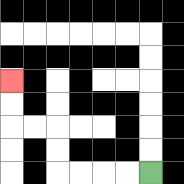{'start': '[6, 7]', 'end': '[0, 3]', 'path_directions': 'L,L,L,L,U,U,L,L,U,U', 'path_coordinates': '[[6, 7], [5, 7], [4, 7], [3, 7], [2, 7], [2, 6], [2, 5], [1, 5], [0, 5], [0, 4], [0, 3]]'}